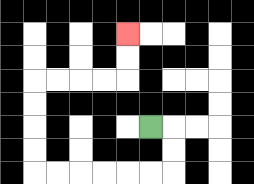{'start': '[6, 5]', 'end': '[5, 1]', 'path_directions': 'R,D,D,L,L,L,L,L,L,U,U,U,U,R,R,R,R,U,U', 'path_coordinates': '[[6, 5], [7, 5], [7, 6], [7, 7], [6, 7], [5, 7], [4, 7], [3, 7], [2, 7], [1, 7], [1, 6], [1, 5], [1, 4], [1, 3], [2, 3], [3, 3], [4, 3], [5, 3], [5, 2], [5, 1]]'}